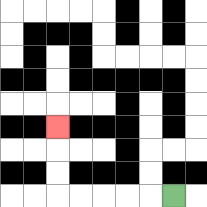{'start': '[7, 8]', 'end': '[2, 5]', 'path_directions': 'L,L,L,L,L,U,U,U', 'path_coordinates': '[[7, 8], [6, 8], [5, 8], [4, 8], [3, 8], [2, 8], [2, 7], [2, 6], [2, 5]]'}